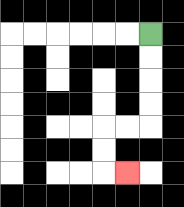{'start': '[6, 1]', 'end': '[5, 7]', 'path_directions': 'D,D,D,D,L,L,D,D,R', 'path_coordinates': '[[6, 1], [6, 2], [6, 3], [6, 4], [6, 5], [5, 5], [4, 5], [4, 6], [4, 7], [5, 7]]'}